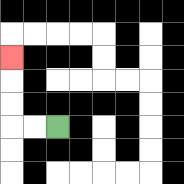{'start': '[2, 5]', 'end': '[0, 2]', 'path_directions': 'L,L,U,U,U', 'path_coordinates': '[[2, 5], [1, 5], [0, 5], [0, 4], [0, 3], [0, 2]]'}